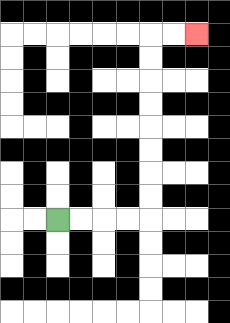{'start': '[2, 9]', 'end': '[8, 1]', 'path_directions': 'R,R,R,R,U,U,U,U,U,U,U,U,R,R', 'path_coordinates': '[[2, 9], [3, 9], [4, 9], [5, 9], [6, 9], [6, 8], [6, 7], [6, 6], [6, 5], [6, 4], [6, 3], [6, 2], [6, 1], [7, 1], [8, 1]]'}